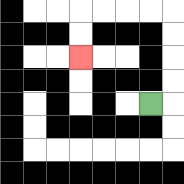{'start': '[6, 4]', 'end': '[3, 2]', 'path_directions': 'R,U,U,U,U,L,L,L,L,D,D', 'path_coordinates': '[[6, 4], [7, 4], [7, 3], [7, 2], [7, 1], [7, 0], [6, 0], [5, 0], [4, 0], [3, 0], [3, 1], [3, 2]]'}